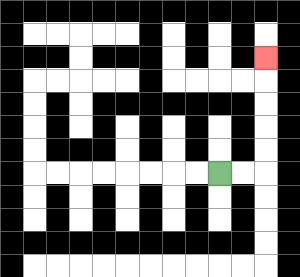{'start': '[9, 7]', 'end': '[11, 2]', 'path_directions': 'R,R,U,U,U,U,U', 'path_coordinates': '[[9, 7], [10, 7], [11, 7], [11, 6], [11, 5], [11, 4], [11, 3], [11, 2]]'}